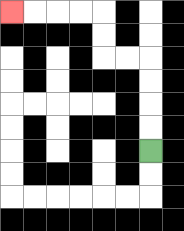{'start': '[6, 6]', 'end': '[0, 0]', 'path_directions': 'U,U,U,U,L,L,U,U,L,L,L,L', 'path_coordinates': '[[6, 6], [6, 5], [6, 4], [6, 3], [6, 2], [5, 2], [4, 2], [4, 1], [4, 0], [3, 0], [2, 0], [1, 0], [0, 0]]'}